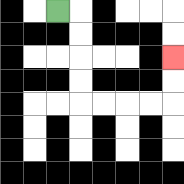{'start': '[2, 0]', 'end': '[7, 2]', 'path_directions': 'R,D,D,D,D,R,R,R,R,U,U', 'path_coordinates': '[[2, 0], [3, 0], [3, 1], [3, 2], [3, 3], [3, 4], [4, 4], [5, 4], [6, 4], [7, 4], [7, 3], [7, 2]]'}